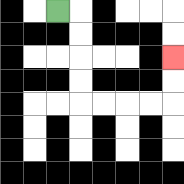{'start': '[2, 0]', 'end': '[7, 2]', 'path_directions': 'R,D,D,D,D,R,R,R,R,U,U', 'path_coordinates': '[[2, 0], [3, 0], [3, 1], [3, 2], [3, 3], [3, 4], [4, 4], [5, 4], [6, 4], [7, 4], [7, 3], [7, 2]]'}